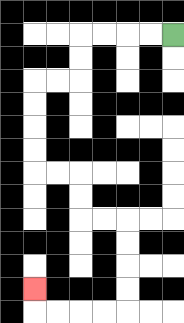{'start': '[7, 1]', 'end': '[1, 12]', 'path_directions': 'L,L,L,L,D,D,L,L,D,D,D,D,R,R,D,D,R,R,D,D,D,D,L,L,L,L,U', 'path_coordinates': '[[7, 1], [6, 1], [5, 1], [4, 1], [3, 1], [3, 2], [3, 3], [2, 3], [1, 3], [1, 4], [1, 5], [1, 6], [1, 7], [2, 7], [3, 7], [3, 8], [3, 9], [4, 9], [5, 9], [5, 10], [5, 11], [5, 12], [5, 13], [4, 13], [3, 13], [2, 13], [1, 13], [1, 12]]'}